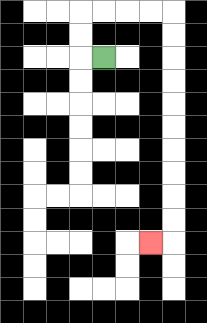{'start': '[4, 2]', 'end': '[6, 10]', 'path_directions': 'L,U,U,R,R,R,R,D,D,D,D,D,D,D,D,D,D,L', 'path_coordinates': '[[4, 2], [3, 2], [3, 1], [3, 0], [4, 0], [5, 0], [6, 0], [7, 0], [7, 1], [7, 2], [7, 3], [7, 4], [7, 5], [7, 6], [7, 7], [7, 8], [7, 9], [7, 10], [6, 10]]'}